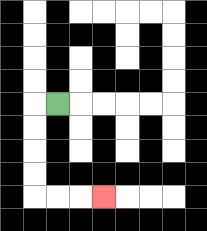{'start': '[2, 4]', 'end': '[4, 8]', 'path_directions': 'L,D,D,D,D,R,R,R', 'path_coordinates': '[[2, 4], [1, 4], [1, 5], [1, 6], [1, 7], [1, 8], [2, 8], [3, 8], [4, 8]]'}